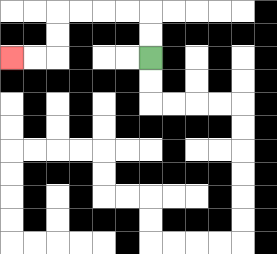{'start': '[6, 2]', 'end': '[0, 2]', 'path_directions': 'U,U,L,L,L,L,D,D,L,L', 'path_coordinates': '[[6, 2], [6, 1], [6, 0], [5, 0], [4, 0], [3, 0], [2, 0], [2, 1], [2, 2], [1, 2], [0, 2]]'}